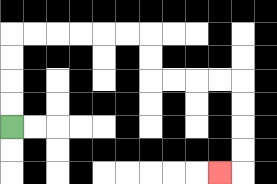{'start': '[0, 5]', 'end': '[9, 7]', 'path_directions': 'U,U,U,U,R,R,R,R,R,R,D,D,R,R,R,R,D,D,D,D,L', 'path_coordinates': '[[0, 5], [0, 4], [0, 3], [0, 2], [0, 1], [1, 1], [2, 1], [3, 1], [4, 1], [5, 1], [6, 1], [6, 2], [6, 3], [7, 3], [8, 3], [9, 3], [10, 3], [10, 4], [10, 5], [10, 6], [10, 7], [9, 7]]'}